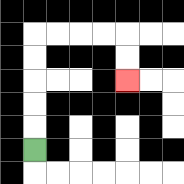{'start': '[1, 6]', 'end': '[5, 3]', 'path_directions': 'U,U,U,U,U,R,R,R,R,D,D', 'path_coordinates': '[[1, 6], [1, 5], [1, 4], [1, 3], [1, 2], [1, 1], [2, 1], [3, 1], [4, 1], [5, 1], [5, 2], [5, 3]]'}